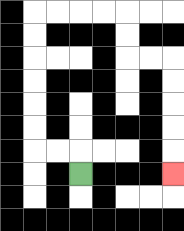{'start': '[3, 7]', 'end': '[7, 7]', 'path_directions': 'U,L,L,U,U,U,U,U,U,R,R,R,R,D,D,R,R,D,D,D,D,D', 'path_coordinates': '[[3, 7], [3, 6], [2, 6], [1, 6], [1, 5], [1, 4], [1, 3], [1, 2], [1, 1], [1, 0], [2, 0], [3, 0], [4, 0], [5, 0], [5, 1], [5, 2], [6, 2], [7, 2], [7, 3], [7, 4], [7, 5], [7, 6], [7, 7]]'}